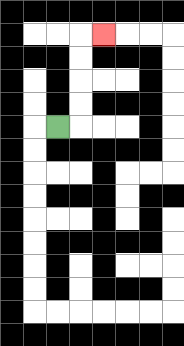{'start': '[2, 5]', 'end': '[4, 1]', 'path_directions': 'R,U,U,U,U,R', 'path_coordinates': '[[2, 5], [3, 5], [3, 4], [3, 3], [3, 2], [3, 1], [4, 1]]'}